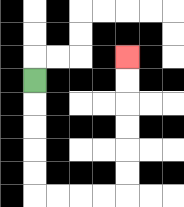{'start': '[1, 3]', 'end': '[5, 2]', 'path_directions': 'D,D,D,D,D,R,R,R,R,U,U,U,U,U,U', 'path_coordinates': '[[1, 3], [1, 4], [1, 5], [1, 6], [1, 7], [1, 8], [2, 8], [3, 8], [4, 8], [5, 8], [5, 7], [5, 6], [5, 5], [5, 4], [5, 3], [5, 2]]'}